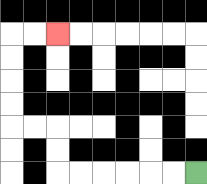{'start': '[8, 7]', 'end': '[2, 1]', 'path_directions': 'L,L,L,L,L,L,U,U,L,L,U,U,U,U,R,R', 'path_coordinates': '[[8, 7], [7, 7], [6, 7], [5, 7], [4, 7], [3, 7], [2, 7], [2, 6], [2, 5], [1, 5], [0, 5], [0, 4], [0, 3], [0, 2], [0, 1], [1, 1], [2, 1]]'}